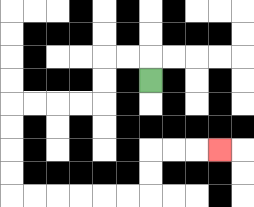{'start': '[6, 3]', 'end': '[9, 6]', 'path_directions': 'U,L,L,D,D,L,L,L,L,D,D,D,D,R,R,R,R,R,R,U,U,R,R,R', 'path_coordinates': '[[6, 3], [6, 2], [5, 2], [4, 2], [4, 3], [4, 4], [3, 4], [2, 4], [1, 4], [0, 4], [0, 5], [0, 6], [0, 7], [0, 8], [1, 8], [2, 8], [3, 8], [4, 8], [5, 8], [6, 8], [6, 7], [6, 6], [7, 6], [8, 6], [9, 6]]'}